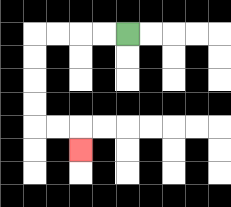{'start': '[5, 1]', 'end': '[3, 6]', 'path_directions': 'L,L,L,L,D,D,D,D,R,R,D', 'path_coordinates': '[[5, 1], [4, 1], [3, 1], [2, 1], [1, 1], [1, 2], [1, 3], [1, 4], [1, 5], [2, 5], [3, 5], [3, 6]]'}